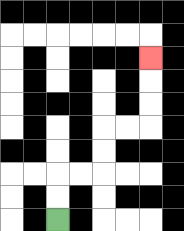{'start': '[2, 9]', 'end': '[6, 2]', 'path_directions': 'U,U,R,R,U,U,R,R,U,U,U', 'path_coordinates': '[[2, 9], [2, 8], [2, 7], [3, 7], [4, 7], [4, 6], [4, 5], [5, 5], [6, 5], [6, 4], [6, 3], [6, 2]]'}